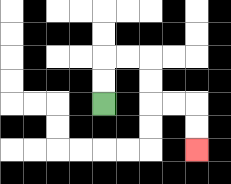{'start': '[4, 4]', 'end': '[8, 6]', 'path_directions': 'U,U,R,R,D,D,R,R,D,D', 'path_coordinates': '[[4, 4], [4, 3], [4, 2], [5, 2], [6, 2], [6, 3], [6, 4], [7, 4], [8, 4], [8, 5], [8, 6]]'}